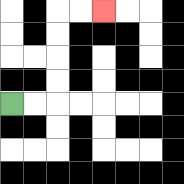{'start': '[0, 4]', 'end': '[4, 0]', 'path_directions': 'R,R,U,U,U,U,R,R', 'path_coordinates': '[[0, 4], [1, 4], [2, 4], [2, 3], [2, 2], [2, 1], [2, 0], [3, 0], [4, 0]]'}